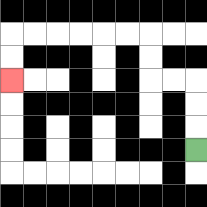{'start': '[8, 6]', 'end': '[0, 3]', 'path_directions': 'U,U,U,L,L,U,U,L,L,L,L,L,L,D,D', 'path_coordinates': '[[8, 6], [8, 5], [8, 4], [8, 3], [7, 3], [6, 3], [6, 2], [6, 1], [5, 1], [4, 1], [3, 1], [2, 1], [1, 1], [0, 1], [0, 2], [0, 3]]'}